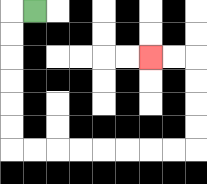{'start': '[1, 0]', 'end': '[6, 2]', 'path_directions': 'L,D,D,D,D,D,D,R,R,R,R,R,R,R,R,U,U,U,U,L,L', 'path_coordinates': '[[1, 0], [0, 0], [0, 1], [0, 2], [0, 3], [0, 4], [0, 5], [0, 6], [1, 6], [2, 6], [3, 6], [4, 6], [5, 6], [6, 6], [7, 6], [8, 6], [8, 5], [8, 4], [8, 3], [8, 2], [7, 2], [6, 2]]'}